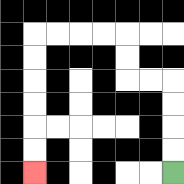{'start': '[7, 7]', 'end': '[1, 7]', 'path_directions': 'U,U,U,U,L,L,U,U,L,L,L,L,D,D,D,D,D,D', 'path_coordinates': '[[7, 7], [7, 6], [7, 5], [7, 4], [7, 3], [6, 3], [5, 3], [5, 2], [5, 1], [4, 1], [3, 1], [2, 1], [1, 1], [1, 2], [1, 3], [1, 4], [1, 5], [1, 6], [1, 7]]'}